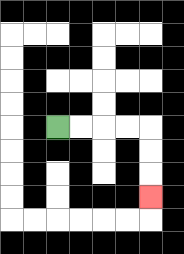{'start': '[2, 5]', 'end': '[6, 8]', 'path_directions': 'R,R,R,R,D,D,D', 'path_coordinates': '[[2, 5], [3, 5], [4, 5], [5, 5], [6, 5], [6, 6], [6, 7], [6, 8]]'}